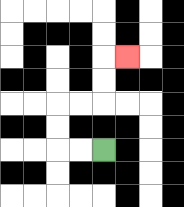{'start': '[4, 6]', 'end': '[5, 2]', 'path_directions': 'L,L,U,U,R,R,U,U,R', 'path_coordinates': '[[4, 6], [3, 6], [2, 6], [2, 5], [2, 4], [3, 4], [4, 4], [4, 3], [4, 2], [5, 2]]'}